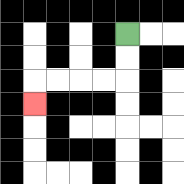{'start': '[5, 1]', 'end': '[1, 4]', 'path_directions': 'D,D,L,L,L,L,D', 'path_coordinates': '[[5, 1], [5, 2], [5, 3], [4, 3], [3, 3], [2, 3], [1, 3], [1, 4]]'}